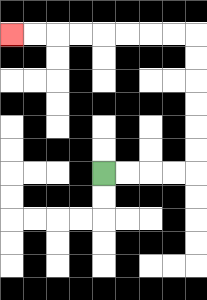{'start': '[4, 7]', 'end': '[0, 1]', 'path_directions': 'R,R,R,R,U,U,U,U,U,U,L,L,L,L,L,L,L,L', 'path_coordinates': '[[4, 7], [5, 7], [6, 7], [7, 7], [8, 7], [8, 6], [8, 5], [8, 4], [8, 3], [8, 2], [8, 1], [7, 1], [6, 1], [5, 1], [4, 1], [3, 1], [2, 1], [1, 1], [0, 1]]'}